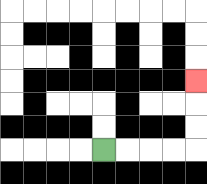{'start': '[4, 6]', 'end': '[8, 3]', 'path_directions': 'R,R,R,R,U,U,U', 'path_coordinates': '[[4, 6], [5, 6], [6, 6], [7, 6], [8, 6], [8, 5], [8, 4], [8, 3]]'}